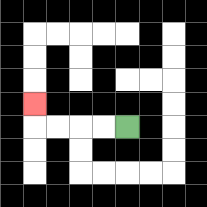{'start': '[5, 5]', 'end': '[1, 4]', 'path_directions': 'L,L,L,L,U', 'path_coordinates': '[[5, 5], [4, 5], [3, 5], [2, 5], [1, 5], [1, 4]]'}